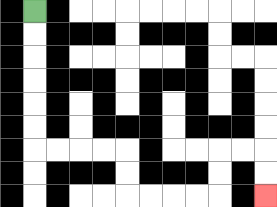{'start': '[1, 0]', 'end': '[11, 8]', 'path_directions': 'D,D,D,D,D,D,R,R,R,R,D,D,R,R,R,R,U,U,R,R,D,D', 'path_coordinates': '[[1, 0], [1, 1], [1, 2], [1, 3], [1, 4], [1, 5], [1, 6], [2, 6], [3, 6], [4, 6], [5, 6], [5, 7], [5, 8], [6, 8], [7, 8], [8, 8], [9, 8], [9, 7], [9, 6], [10, 6], [11, 6], [11, 7], [11, 8]]'}